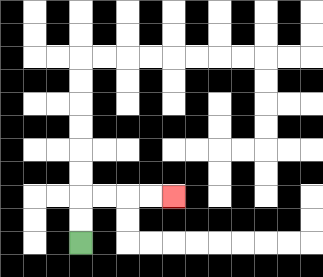{'start': '[3, 10]', 'end': '[7, 8]', 'path_directions': 'U,U,R,R,R,R', 'path_coordinates': '[[3, 10], [3, 9], [3, 8], [4, 8], [5, 8], [6, 8], [7, 8]]'}